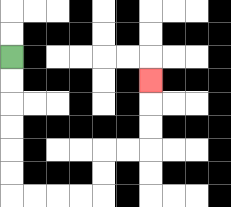{'start': '[0, 2]', 'end': '[6, 3]', 'path_directions': 'D,D,D,D,D,D,R,R,R,R,U,U,R,R,U,U,U', 'path_coordinates': '[[0, 2], [0, 3], [0, 4], [0, 5], [0, 6], [0, 7], [0, 8], [1, 8], [2, 8], [3, 8], [4, 8], [4, 7], [4, 6], [5, 6], [6, 6], [6, 5], [6, 4], [6, 3]]'}